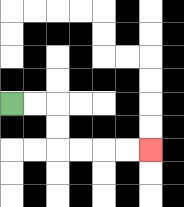{'start': '[0, 4]', 'end': '[6, 6]', 'path_directions': 'R,R,D,D,R,R,R,R', 'path_coordinates': '[[0, 4], [1, 4], [2, 4], [2, 5], [2, 6], [3, 6], [4, 6], [5, 6], [6, 6]]'}